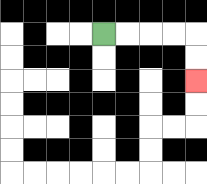{'start': '[4, 1]', 'end': '[8, 3]', 'path_directions': 'R,R,R,R,D,D', 'path_coordinates': '[[4, 1], [5, 1], [6, 1], [7, 1], [8, 1], [8, 2], [8, 3]]'}